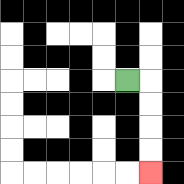{'start': '[5, 3]', 'end': '[6, 7]', 'path_directions': 'R,D,D,D,D', 'path_coordinates': '[[5, 3], [6, 3], [6, 4], [6, 5], [6, 6], [6, 7]]'}